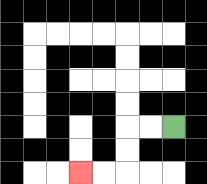{'start': '[7, 5]', 'end': '[3, 7]', 'path_directions': 'L,L,D,D,L,L', 'path_coordinates': '[[7, 5], [6, 5], [5, 5], [5, 6], [5, 7], [4, 7], [3, 7]]'}